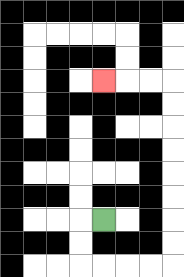{'start': '[4, 9]', 'end': '[4, 3]', 'path_directions': 'L,D,D,R,R,R,R,U,U,U,U,U,U,U,U,L,L,L', 'path_coordinates': '[[4, 9], [3, 9], [3, 10], [3, 11], [4, 11], [5, 11], [6, 11], [7, 11], [7, 10], [7, 9], [7, 8], [7, 7], [7, 6], [7, 5], [7, 4], [7, 3], [6, 3], [5, 3], [4, 3]]'}